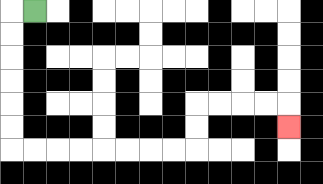{'start': '[1, 0]', 'end': '[12, 5]', 'path_directions': 'L,D,D,D,D,D,D,R,R,R,R,R,R,R,R,U,U,R,R,R,R,D', 'path_coordinates': '[[1, 0], [0, 0], [0, 1], [0, 2], [0, 3], [0, 4], [0, 5], [0, 6], [1, 6], [2, 6], [3, 6], [4, 6], [5, 6], [6, 6], [7, 6], [8, 6], [8, 5], [8, 4], [9, 4], [10, 4], [11, 4], [12, 4], [12, 5]]'}